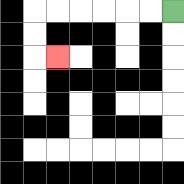{'start': '[7, 0]', 'end': '[2, 2]', 'path_directions': 'L,L,L,L,L,L,D,D,R', 'path_coordinates': '[[7, 0], [6, 0], [5, 0], [4, 0], [3, 0], [2, 0], [1, 0], [1, 1], [1, 2], [2, 2]]'}